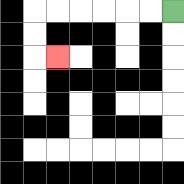{'start': '[7, 0]', 'end': '[2, 2]', 'path_directions': 'L,L,L,L,L,L,D,D,R', 'path_coordinates': '[[7, 0], [6, 0], [5, 0], [4, 0], [3, 0], [2, 0], [1, 0], [1, 1], [1, 2], [2, 2]]'}